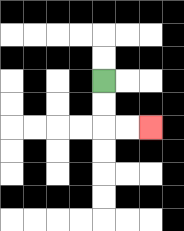{'start': '[4, 3]', 'end': '[6, 5]', 'path_directions': 'D,D,R,R', 'path_coordinates': '[[4, 3], [4, 4], [4, 5], [5, 5], [6, 5]]'}